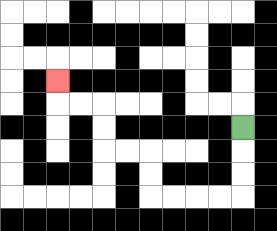{'start': '[10, 5]', 'end': '[2, 3]', 'path_directions': 'D,D,D,L,L,L,L,U,U,L,L,U,U,L,L,U', 'path_coordinates': '[[10, 5], [10, 6], [10, 7], [10, 8], [9, 8], [8, 8], [7, 8], [6, 8], [6, 7], [6, 6], [5, 6], [4, 6], [4, 5], [4, 4], [3, 4], [2, 4], [2, 3]]'}